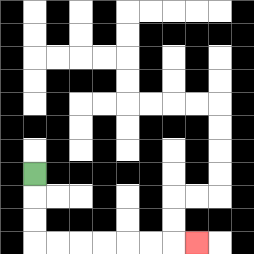{'start': '[1, 7]', 'end': '[8, 10]', 'path_directions': 'D,D,D,R,R,R,R,R,R,R', 'path_coordinates': '[[1, 7], [1, 8], [1, 9], [1, 10], [2, 10], [3, 10], [4, 10], [5, 10], [6, 10], [7, 10], [8, 10]]'}